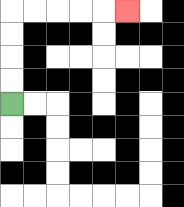{'start': '[0, 4]', 'end': '[5, 0]', 'path_directions': 'U,U,U,U,R,R,R,R,R', 'path_coordinates': '[[0, 4], [0, 3], [0, 2], [0, 1], [0, 0], [1, 0], [2, 0], [3, 0], [4, 0], [5, 0]]'}